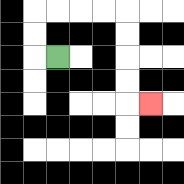{'start': '[2, 2]', 'end': '[6, 4]', 'path_directions': 'L,U,U,R,R,R,R,D,D,D,D,R', 'path_coordinates': '[[2, 2], [1, 2], [1, 1], [1, 0], [2, 0], [3, 0], [4, 0], [5, 0], [5, 1], [5, 2], [5, 3], [5, 4], [6, 4]]'}